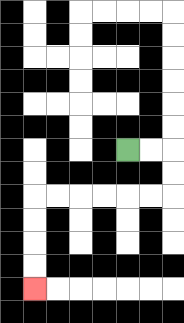{'start': '[5, 6]', 'end': '[1, 12]', 'path_directions': 'R,R,D,D,L,L,L,L,L,L,D,D,D,D', 'path_coordinates': '[[5, 6], [6, 6], [7, 6], [7, 7], [7, 8], [6, 8], [5, 8], [4, 8], [3, 8], [2, 8], [1, 8], [1, 9], [1, 10], [1, 11], [1, 12]]'}